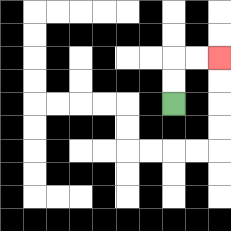{'start': '[7, 4]', 'end': '[9, 2]', 'path_directions': 'U,U,R,R', 'path_coordinates': '[[7, 4], [7, 3], [7, 2], [8, 2], [9, 2]]'}